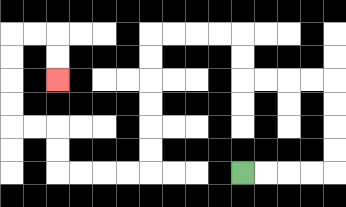{'start': '[10, 7]', 'end': '[2, 3]', 'path_directions': 'R,R,R,R,U,U,U,U,L,L,L,L,U,U,L,L,L,L,D,D,D,D,D,D,L,L,L,L,U,U,L,L,U,U,U,U,R,R,D,D', 'path_coordinates': '[[10, 7], [11, 7], [12, 7], [13, 7], [14, 7], [14, 6], [14, 5], [14, 4], [14, 3], [13, 3], [12, 3], [11, 3], [10, 3], [10, 2], [10, 1], [9, 1], [8, 1], [7, 1], [6, 1], [6, 2], [6, 3], [6, 4], [6, 5], [6, 6], [6, 7], [5, 7], [4, 7], [3, 7], [2, 7], [2, 6], [2, 5], [1, 5], [0, 5], [0, 4], [0, 3], [0, 2], [0, 1], [1, 1], [2, 1], [2, 2], [2, 3]]'}